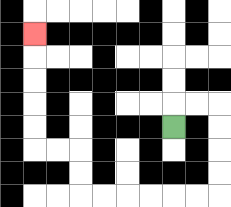{'start': '[7, 5]', 'end': '[1, 1]', 'path_directions': 'U,R,R,D,D,D,D,L,L,L,L,L,L,U,U,L,L,U,U,U,U,U', 'path_coordinates': '[[7, 5], [7, 4], [8, 4], [9, 4], [9, 5], [9, 6], [9, 7], [9, 8], [8, 8], [7, 8], [6, 8], [5, 8], [4, 8], [3, 8], [3, 7], [3, 6], [2, 6], [1, 6], [1, 5], [1, 4], [1, 3], [1, 2], [1, 1]]'}